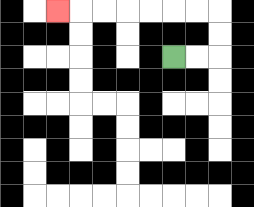{'start': '[7, 2]', 'end': '[2, 0]', 'path_directions': 'R,R,U,U,L,L,L,L,L,L,L', 'path_coordinates': '[[7, 2], [8, 2], [9, 2], [9, 1], [9, 0], [8, 0], [7, 0], [6, 0], [5, 0], [4, 0], [3, 0], [2, 0]]'}